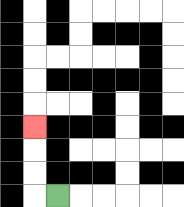{'start': '[2, 8]', 'end': '[1, 5]', 'path_directions': 'L,U,U,U', 'path_coordinates': '[[2, 8], [1, 8], [1, 7], [1, 6], [1, 5]]'}